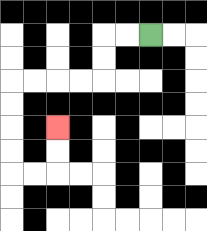{'start': '[6, 1]', 'end': '[2, 5]', 'path_directions': 'L,L,D,D,L,L,L,L,D,D,D,D,R,R,U,U', 'path_coordinates': '[[6, 1], [5, 1], [4, 1], [4, 2], [4, 3], [3, 3], [2, 3], [1, 3], [0, 3], [0, 4], [0, 5], [0, 6], [0, 7], [1, 7], [2, 7], [2, 6], [2, 5]]'}